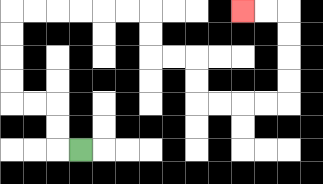{'start': '[3, 6]', 'end': '[10, 0]', 'path_directions': 'L,U,U,L,L,U,U,U,U,R,R,R,R,R,R,D,D,R,R,D,D,R,R,R,R,U,U,U,U,L,L', 'path_coordinates': '[[3, 6], [2, 6], [2, 5], [2, 4], [1, 4], [0, 4], [0, 3], [0, 2], [0, 1], [0, 0], [1, 0], [2, 0], [3, 0], [4, 0], [5, 0], [6, 0], [6, 1], [6, 2], [7, 2], [8, 2], [8, 3], [8, 4], [9, 4], [10, 4], [11, 4], [12, 4], [12, 3], [12, 2], [12, 1], [12, 0], [11, 0], [10, 0]]'}